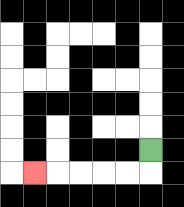{'start': '[6, 6]', 'end': '[1, 7]', 'path_directions': 'D,L,L,L,L,L', 'path_coordinates': '[[6, 6], [6, 7], [5, 7], [4, 7], [3, 7], [2, 7], [1, 7]]'}